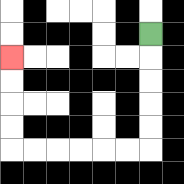{'start': '[6, 1]', 'end': '[0, 2]', 'path_directions': 'D,D,D,D,D,L,L,L,L,L,L,U,U,U,U', 'path_coordinates': '[[6, 1], [6, 2], [6, 3], [6, 4], [6, 5], [6, 6], [5, 6], [4, 6], [3, 6], [2, 6], [1, 6], [0, 6], [0, 5], [0, 4], [0, 3], [0, 2]]'}